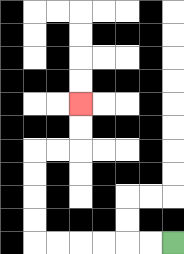{'start': '[7, 10]', 'end': '[3, 4]', 'path_directions': 'L,L,L,L,L,L,U,U,U,U,R,R,U,U', 'path_coordinates': '[[7, 10], [6, 10], [5, 10], [4, 10], [3, 10], [2, 10], [1, 10], [1, 9], [1, 8], [1, 7], [1, 6], [2, 6], [3, 6], [3, 5], [3, 4]]'}